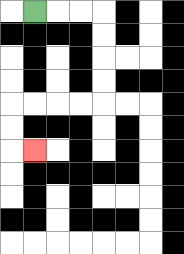{'start': '[1, 0]', 'end': '[1, 6]', 'path_directions': 'R,R,R,D,D,D,D,L,L,L,L,D,D,R', 'path_coordinates': '[[1, 0], [2, 0], [3, 0], [4, 0], [4, 1], [4, 2], [4, 3], [4, 4], [3, 4], [2, 4], [1, 4], [0, 4], [0, 5], [0, 6], [1, 6]]'}